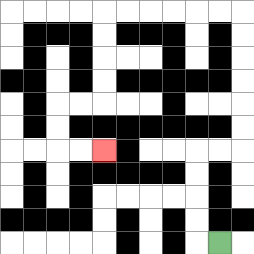{'start': '[9, 10]', 'end': '[4, 6]', 'path_directions': 'L,U,U,U,U,R,R,U,U,U,U,U,U,L,L,L,L,L,L,D,D,D,D,L,L,D,D,R,R', 'path_coordinates': '[[9, 10], [8, 10], [8, 9], [8, 8], [8, 7], [8, 6], [9, 6], [10, 6], [10, 5], [10, 4], [10, 3], [10, 2], [10, 1], [10, 0], [9, 0], [8, 0], [7, 0], [6, 0], [5, 0], [4, 0], [4, 1], [4, 2], [4, 3], [4, 4], [3, 4], [2, 4], [2, 5], [2, 6], [3, 6], [4, 6]]'}